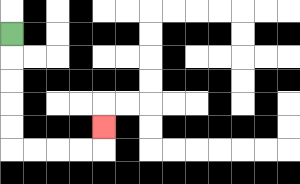{'start': '[0, 1]', 'end': '[4, 5]', 'path_directions': 'D,D,D,D,D,R,R,R,R,U', 'path_coordinates': '[[0, 1], [0, 2], [0, 3], [0, 4], [0, 5], [0, 6], [1, 6], [2, 6], [3, 6], [4, 6], [4, 5]]'}